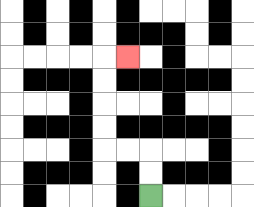{'start': '[6, 8]', 'end': '[5, 2]', 'path_directions': 'U,U,L,L,U,U,U,U,R', 'path_coordinates': '[[6, 8], [6, 7], [6, 6], [5, 6], [4, 6], [4, 5], [4, 4], [4, 3], [4, 2], [5, 2]]'}